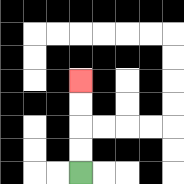{'start': '[3, 7]', 'end': '[3, 3]', 'path_directions': 'U,U,U,U', 'path_coordinates': '[[3, 7], [3, 6], [3, 5], [3, 4], [3, 3]]'}